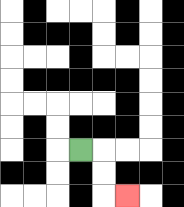{'start': '[3, 6]', 'end': '[5, 8]', 'path_directions': 'R,D,D,R', 'path_coordinates': '[[3, 6], [4, 6], [4, 7], [4, 8], [5, 8]]'}